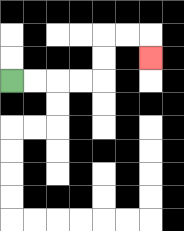{'start': '[0, 3]', 'end': '[6, 2]', 'path_directions': 'R,R,R,R,U,U,R,R,D', 'path_coordinates': '[[0, 3], [1, 3], [2, 3], [3, 3], [4, 3], [4, 2], [4, 1], [5, 1], [6, 1], [6, 2]]'}